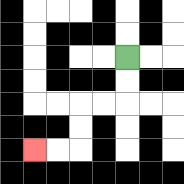{'start': '[5, 2]', 'end': '[1, 6]', 'path_directions': 'D,D,L,L,D,D,L,L', 'path_coordinates': '[[5, 2], [5, 3], [5, 4], [4, 4], [3, 4], [3, 5], [3, 6], [2, 6], [1, 6]]'}